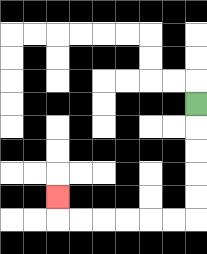{'start': '[8, 4]', 'end': '[2, 8]', 'path_directions': 'D,D,D,D,D,L,L,L,L,L,L,U', 'path_coordinates': '[[8, 4], [8, 5], [8, 6], [8, 7], [8, 8], [8, 9], [7, 9], [6, 9], [5, 9], [4, 9], [3, 9], [2, 9], [2, 8]]'}